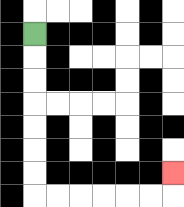{'start': '[1, 1]', 'end': '[7, 7]', 'path_directions': 'D,D,D,D,D,D,D,R,R,R,R,R,R,U', 'path_coordinates': '[[1, 1], [1, 2], [1, 3], [1, 4], [1, 5], [1, 6], [1, 7], [1, 8], [2, 8], [3, 8], [4, 8], [5, 8], [6, 8], [7, 8], [7, 7]]'}